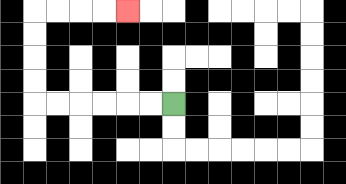{'start': '[7, 4]', 'end': '[5, 0]', 'path_directions': 'L,L,L,L,L,L,U,U,U,U,R,R,R,R', 'path_coordinates': '[[7, 4], [6, 4], [5, 4], [4, 4], [3, 4], [2, 4], [1, 4], [1, 3], [1, 2], [1, 1], [1, 0], [2, 0], [3, 0], [4, 0], [5, 0]]'}